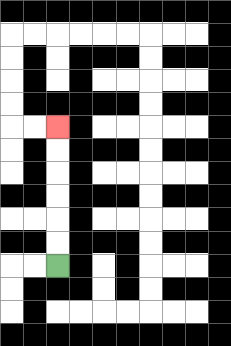{'start': '[2, 11]', 'end': '[2, 5]', 'path_directions': 'U,U,U,U,U,U', 'path_coordinates': '[[2, 11], [2, 10], [2, 9], [2, 8], [2, 7], [2, 6], [2, 5]]'}